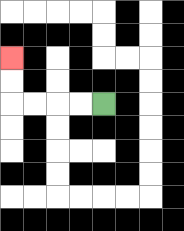{'start': '[4, 4]', 'end': '[0, 2]', 'path_directions': 'L,L,L,L,U,U', 'path_coordinates': '[[4, 4], [3, 4], [2, 4], [1, 4], [0, 4], [0, 3], [0, 2]]'}